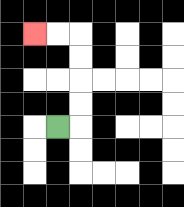{'start': '[2, 5]', 'end': '[1, 1]', 'path_directions': 'R,U,U,U,U,L,L', 'path_coordinates': '[[2, 5], [3, 5], [3, 4], [3, 3], [3, 2], [3, 1], [2, 1], [1, 1]]'}